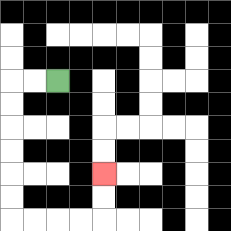{'start': '[2, 3]', 'end': '[4, 7]', 'path_directions': 'L,L,D,D,D,D,D,D,R,R,R,R,U,U', 'path_coordinates': '[[2, 3], [1, 3], [0, 3], [0, 4], [0, 5], [0, 6], [0, 7], [0, 8], [0, 9], [1, 9], [2, 9], [3, 9], [4, 9], [4, 8], [4, 7]]'}